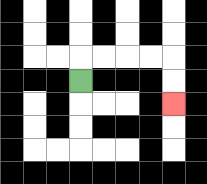{'start': '[3, 3]', 'end': '[7, 4]', 'path_directions': 'U,R,R,R,R,D,D', 'path_coordinates': '[[3, 3], [3, 2], [4, 2], [5, 2], [6, 2], [7, 2], [7, 3], [7, 4]]'}